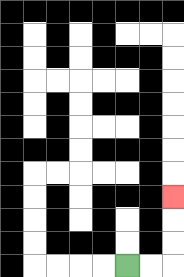{'start': '[5, 11]', 'end': '[7, 8]', 'path_directions': 'R,R,U,U,U', 'path_coordinates': '[[5, 11], [6, 11], [7, 11], [7, 10], [7, 9], [7, 8]]'}